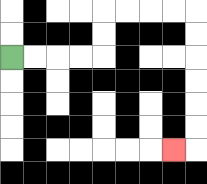{'start': '[0, 2]', 'end': '[7, 6]', 'path_directions': 'R,R,R,R,U,U,R,R,R,R,D,D,D,D,D,D,L', 'path_coordinates': '[[0, 2], [1, 2], [2, 2], [3, 2], [4, 2], [4, 1], [4, 0], [5, 0], [6, 0], [7, 0], [8, 0], [8, 1], [8, 2], [8, 3], [8, 4], [8, 5], [8, 6], [7, 6]]'}